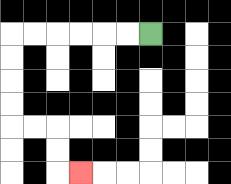{'start': '[6, 1]', 'end': '[3, 7]', 'path_directions': 'L,L,L,L,L,L,D,D,D,D,R,R,D,D,R', 'path_coordinates': '[[6, 1], [5, 1], [4, 1], [3, 1], [2, 1], [1, 1], [0, 1], [0, 2], [0, 3], [0, 4], [0, 5], [1, 5], [2, 5], [2, 6], [2, 7], [3, 7]]'}